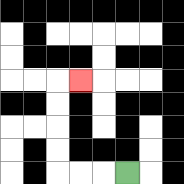{'start': '[5, 7]', 'end': '[3, 3]', 'path_directions': 'L,L,L,U,U,U,U,R', 'path_coordinates': '[[5, 7], [4, 7], [3, 7], [2, 7], [2, 6], [2, 5], [2, 4], [2, 3], [3, 3]]'}